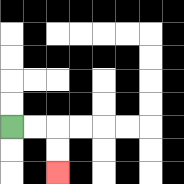{'start': '[0, 5]', 'end': '[2, 7]', 'path_directions': 'R,R,D,D', 'path_coordinates': '[[0, 5], [1, 5], [2, 5], [2, 6], [2, 7]]'}